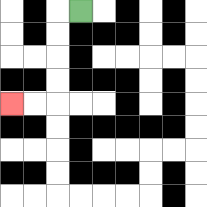{'start': '[3, 0]', 'end': '[0, 4]', 'path_directions': 'L,D,D,D,D,L,L', 'path_coordinates': '[[3, 0], [2, 0], [2, 1], [2, 2], [2, 3], [2, 4], [1, 4], [0, 4]]'}